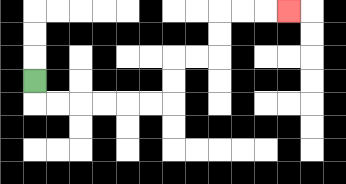{'start': '[1, 3]', 'end': '[12, 0]', 'path_directions': 'D,R,R,R,R,R,R,U,U,R,R,U,U,R,R,R', 'path_coordinates': '[[1, 3], [1, 4], [2, 4], [3, 4], [4, 4], [5, 4], [6, 4], [7, 4], [7, 3], [7, 2], [8, 2], [9, 2], [9, 1], [9, 0], [10, 0], [11, 0], [12, 0]]'}